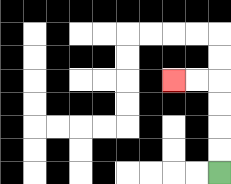{'start': '[9, 7]', 'end': '[7, 3]', 'path_directions': 'U,U,U,U,L,L', 'path_coordinates': '[[9, 7], [9, 6], [9, 5], [9, 4], [9, 3], [8, 3], [7, 3]]'}